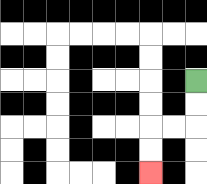{'start': '[8, 3]', 'end': '[6, 7]', 'path_directions': 'D,D,L,L,D,D', 'path_coordinates': '[[8, 3], [8, 4], [8, 5], [7, 5], [6, 5], [6, 6], [6, 7]]'}